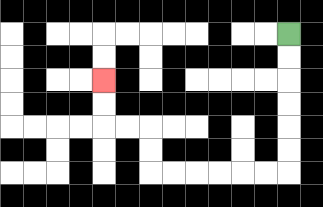{'start': '[12, 1]', 'end': '[4, 3]', 'path_directions': 'D,D,D,D,D,D,L,L,L,L,L,L,U,U,L,L,U,U', 'path_coordinates': '[[12, 1], [12, 2], [12, 3], [12, 4], [12, 5], [12, 6], [12, 7], [11, 7], [10, 7], [9, 7], [8, 7], [7, 7], [6, 7], [6, 6], [6, 5], [5, 5], [4, 5], [4, 4], [4, 3]]'}